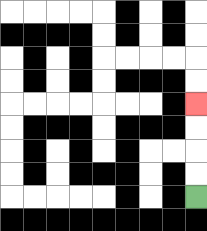{'start': '[8, 8]', 'end': '[8, 4]', 'path_directions': 'U,U,U,U', 'path_coordinates': '[[8, 8], [8, 7], [8, 6], [8, 5], [8, 4]]'}